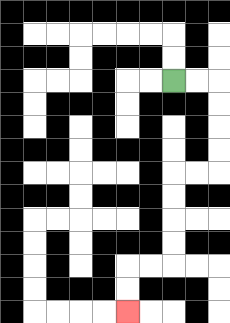{'start': '[7, 3]', 'end': '[5, 13]', 'path_directions': 'R,R,D,D,D,D,L,L,D,D,D,D,L,L,D,D', 'path_coordinates': '[[7, 3], [8, 3], [9, 3], [9, 4], [9, 5], [9, 6], [9, 7], [8, 7], [7, 7], [7, 8], [7, 9], [7, 10], [7, 11], [6, 11], [5, 11], [5, 12], [5, 13]]'}